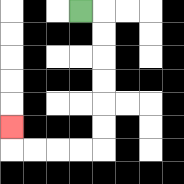{'start': '[3, 0]', 'end': '[0, 5]', 'path_directions': 'R,D,D,D,D,D,D,L,L,L,L,U', 'path_coordinates': '[[3, 0], [4, 0], [4, 1], [4, 2], [4, 3], [4, 4], [4, 5], [4, 6], [3, 6], [2, 6], [1, 6], [0, 6], [0, 5]]'}